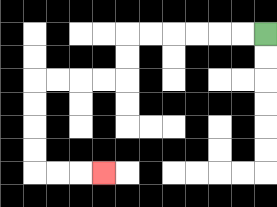{'start': '[11, 1]', 'end': '[4, 7]', 'path_directions': 'L,L,L,L,L,L,D,D,L,L,L,L,D,D,D,D,R,R,R', 'path_coordinates': '[[11, 1], [10, 1], [9, 1], [8, 1], [7, 1], [6, 1], [5, 1], [5, 2], [5, 3], [4, 3], [3, 3], [2, 3], [1, 3], [1, 4], [1, 5], [1, 6], [1, 7], [2, 7], [3, 7], [4, 7]]'}